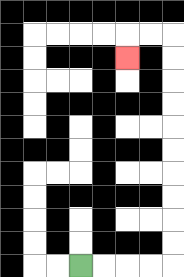{'start': '[3, 11]', 'end': '[5, 2]', 'path_directions': 'R,R,R,R,U,U,U,U,U,U,U,U,U,U,L,L,D', 'path_coordinates': '[[3, 11], [4, 11], [5, 11], [6, 11], [7, 11], [7, 10], [7, 9], [7, 8], [7, 7], [7, 6], [7, 5], [7, 4], [7, 3], [7, 2], [7, 1], [6, 1], [5, 1], [5, 2]]'}